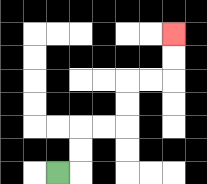{'start': '[2, 7]', 'end': '[7, 1]', 'path_directions': 'R,U,U,R,R,U,U,R,R,U,U', 'path_coordinates': '[[2, 7], [3, 7], [3, 6], [3, 5], [4, 5], [5, 5], [5, 4], [5, 3], [6, 3], [7, 3], [7, 2], [7, 1]]'}